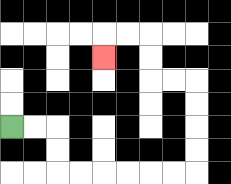{'start': '[0, 5]', 'end': '[4, 2]', 'path_directions': 'R,R,D,D,R,R,R,R,R,R,U,U,U,U,L,L,U,U,L,L,D', 'path_coordinates': '[[0, 5], [1, 5], [2, 5], [2, 6], [2, 7], [3, 7], [4, 7], [5, 7], [6, 7], [7, 7], [8, 7], [8, 6], [8, 5], [8, 4], [8, 3], [7, 3], [6, 3], [6, 2], [6, 1], [5, 1], [4, 1], [4, 2]]'}